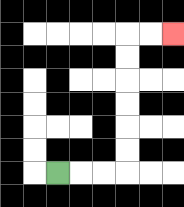{'start': '[2, 7]', 'end': '[7, 1]', 'path_directions': 'R,R,R,U,U,U,U,U,U,R,R', 'path_coordinates': '[[2, 7], [3, 7], [4, 7], [5, 7], [5, 6], [5, 5], [5, 4], [5, 3], [5, 2], [5, 1], [6, 1], [7, 1]]'}